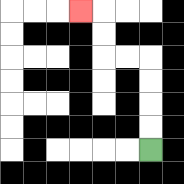{'start': '[6, 6]', 'end': '[3, 0]', 'path_directions': 'U,U,U,U,L,L,U,U,L', 'path_coordinates': '[[6, 6], [6, 5], [6, 4], [6, 3], [6, 2], [5, 2], [4, 2], [4, 1], [4, 0], [3, 0]]'}